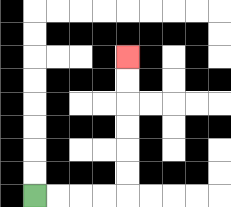{'start': '[1, 8]', 'end': '[5, 2]', 'path_directions': 'R,R,R,R,U,U,U,U,U,U', 'path_coordinates': '[[1, 8], [2, 8], [3, 8], [4, 8], [5, 8], [5, 7], [5, 6], [5, 5], [5, 4], [5, 3], [5, 2]]'}